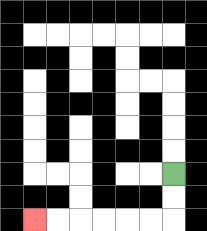{'start': '[7, 7]', 'end': '[1, 9]', 'path_directions': 'D,D,L,L,L,L,L,L', 'path_coordinates': '[[7, 7], [7, 8], [7, 9], [6, 9], [5, 9], [4, 9], [3, 9], [2, 9], [1, 9]]'}